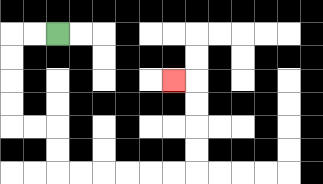{'start': '[2, 1]', 'end': '[7, 3]', 'path_directions': 'L,L,D,D,D,D,R,R,D,D,R,R,R,R,R,R,U,U,U,U,L', 'path_coordinates': '[[2, 1], [1, 1], [0, 1], [0, 2], [0, 3], [0, 4], [0, 5], [1, 5], [2, 5], [2, 6], [2, 7], [3, 7], [4, 7], [5, 7], [6, 7], [7, 7], [8, 7], [8, 6], [8, 5], [8, 4], [8, 3], [7, 3]]'}